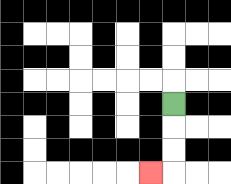{'start': '[7, 4]', 'end': '[6, 7]', 'path_directions': 'D,D,D,L', 'path_coordinates': '[[7, 4], [7, 5], [7, 6], [7, 7], [6, 7]]'}